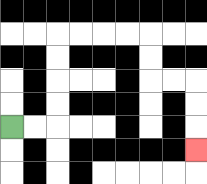{'start': '[0, 5]', 'end': '[8, 6]', 'path_directions': 'R,R,U,U,U,U,R,R,R,R,D,D,R,R,D,D,D', 'path_coordinates': '[[0, 5], [1, 5], [2, 5], [2, 4], [2, 3], [2, 2], [2, 1], [3, 1], [4, 1], [5, 1], [6, 1], [6, 2], [6, 3], [7, 3], [8, 3], [8, 4], [8, 5], [8, 6]]'}